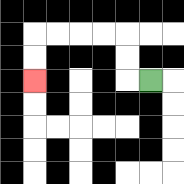{'start': '[6, 3]', 'end': '[1, 3]', 'path_directions': 'L,U,U,L,L,L,L,D,D', 'path_coordinates': '[[6, 3], [5, 3], [5, 2], [5, 1], [4, 1], [3, 1], [2, 1], [1, 1], [1, 2], [1, 3]]'}